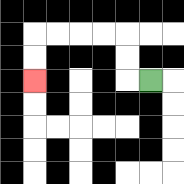{'start': '[6, 3]', 'end': '[1, 3]', 'path_directions': 'L,U,U,L,L,L,L,D,D', 'path_coordinates': '[[6, 3], [5, 3], [5, 2], [5, 1], [4, 1], [3, 1], [2, 1], [1, 1], [1, 2], [1, 3]]'}